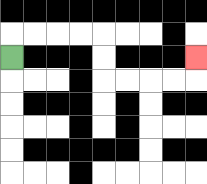{'start': '[0, 2]', 'end': '[8, 2]', 'path_directions': 'U,R,R,R,R,D,D,R,R,R,R,U', 'path_coordinates': '[[0, 2], [0, 1], [1, 1], [2, 1], [3, 1], [4, 1], [4, 2], [4, 3], [5, 3], [6, 3], [7, 3], [8, 3], [8, 2]]'}